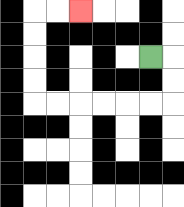{'start': '[6, 2]', 'end': '[3, 0]', 'path_directions': 'R,D,D,L,L,L,L,L,L,U,U,U,U,R,R', 'path_coordinates': '[[6, 2], [7, 2], [7, 3], [7, 4], [6, 4], [5, 4], [4, 4], [3, 4], [2, 4], [1, 4], [1, 3], [1, 2], [1, 1], [1, 0], [2, 0], [3, 0]]'}